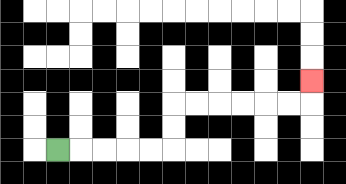{'start': '[2, 6]', 'end': '[13, 3]', 'path_directions': 'R,R,R,R,R,U,U,R,R,R,R,R,R,U', 'path_coordinates': '[[2, 6], [3, 6], [4, 6], [5, 6], [6, 6], [7, 6], [7, 5], [7, 4], [8, 4], [9, 4], [10, 4], [11, 4], [12, 4], [13, 4], [13, 3]]'}